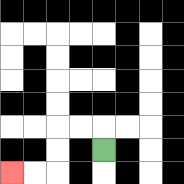{'start': '[4, 6]', 'end': '[0, 7]', 'path_directions': 'U,L,L,D,D,L,L', 'path_coordinates': '[[4, 6], [4, 5], [3, 5], [2, 5], [2, 6], [2, 7], [1, 7], [0, 7]]'}